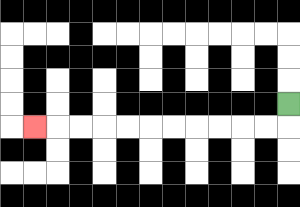{'start': '[12, 4]', 'end': '[1, 5]', 'path_directions': 'D,L,L,L,L,L,L,L,L,L,L,L', 'path_coordinates': '[[12, 4], [12, 5], [11, 5], [10, 5], [9, 5], [8, 5], [7, 5], [6, 5], [5, 5], [4, 5], [3, 5], [2, 5], [1, 5]]'}